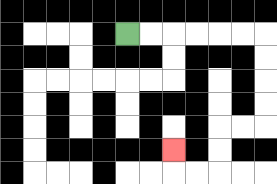{'start': '[5, 1]', 'end': '[7, 6]', 'path_directions': 'R,R,R,R,R,R,D,D,D,D,L,L,D,D,L,L,U', 'path_coordinates': '[[5, 1], [6, 1], [7, 1], [8, 1], [9, 1], [10, 1], [11, 1], [11, 2], [11, 3], [11, 4], [11, 5], [10, 5], [9, 5], [9, 6], [9, 7], [8, 7], [7, 7], [7, 6]]'}